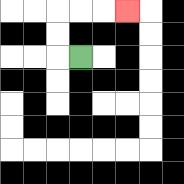{'start': '[3, 2]', 'end': '[5, 0]', 'path_directions': 'L,U,U,R,R,R', 'path_coordinates': '[[3, 2], [2, 2], [2, 1], [2, 0], [3, 0], [4, 0], [5, 0]]'}